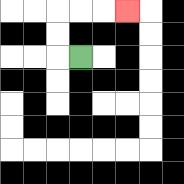{'start': '[3, 2]', 'end': '[5, 0]', 'path_directions': 'L,U,U,R,R,R', 'path_coordinates': '[[3, 2], [2, 2], [2, 1], [2, 0], [3, 0], [4, 0], [5, 0]]'}